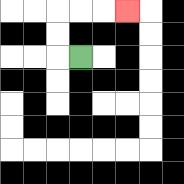{'start': '[3, 2]', 'end': '[5, 0]', 'path_directions': 'L,U,U,R,R,R', 'path_coordinates': '[[3, 2], [2, 2], [2, 1], [2, 0], [3, 0], [4, 0], [5, 0]]'}